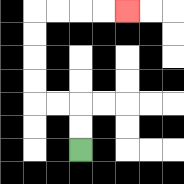{'start': '[3, 6]', 'end': '[5, 0]', 'path_directions': 'U,U,L,L,U,U,U,U,R,R,R,R', 'path_coordinates': '[[3, 6], [3, 5], [3, 4], [2, 4], [1, 4], [1, 3], [1, 2], [1, 1], [1, 0], [2, 0], [3, 0], [4, 0], [5, 0]]'}